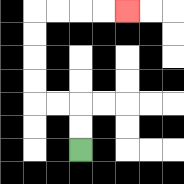{'start': '[3, 6]', 'end': '[5, 0]', 'path_directions': 'U,U,L,L,U,U,U,U,R,R,R,R', 'path_coordinates': '[[3, 6], [3, 5], [3, 4], [2, 4], [1, 4], [1, 3], [1, 2], [1, 1], [1, 0], [2, 0], [3, 0], [4, 0], [5, 0]]'}